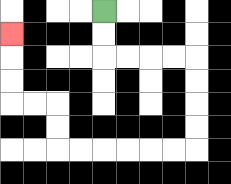{'start': '[4, 0]', 'end': '[0, 1]', 'path_directions': 'D,D,R,R,R,R,D,D,D,D,L,L,L,L,L,L,U,U,L,L,U,U,U', 'path_coordinates': '[[4, 0], [4, 1], [4, 2], [5, 2], [6, 2], [7, 2], [8, 2], [8, 3], [8, 4], [8, 5], [8, 6], [7, 6], [6, 6], [5, 6], [4, 6], [3, 6], [2, 6], [2, 5], [2, 4], [1, 4], [0, 4], [0, 3], [0, 2], [0, 1]]'}